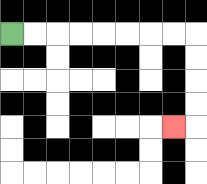{'start': '[0, 1]', 'end': '[7, 5]', 'path_directions': 'R,R,R,R,R,R,R,R,D,D,D,D,L', 'path_coordinates': '[[0, 1], [1, 1], [2, 1], [3, 1], [4, 1], [5, 1], [6, 1], [7, 1], [8, 1], [8, 2], [8, 3], [8, 4], [8, 5], [7, 5]]'}